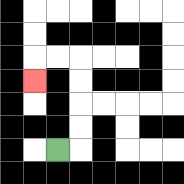{'start': '[2, 6]', 'end': '[1, 3]', 'path_directions': 'R,U,U,U,U,L,L,D', 'path_coordinates': '[[2, 6], [3, 6], [3, 5], [3, 4], [3, 3], [3, 2], [2, 2], [1, 2], [1, 3]]'}